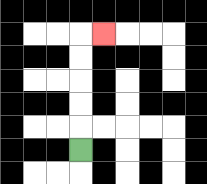{'start': '[3, 6]', 'end': '[4, 1]', 'path_directions': 'U,U,U,U,U,R', 'path_coordinates': '[[3, 6], [3, 5], [3, 4], [3, 3], [3, 2], [3, 1], [4, 1]]'}